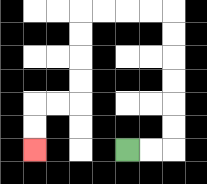{'start': '[5, 6]', 'end': '[1, 6]', 'path_directions': 'R,R,U,U,U,U,U,U,L,L,L,L,D,D,D,D,L,L,D,D', 'path_coordinates': '[[5, 6], [6, 6], [7, 6], [7, 5], [7, 4], [7, 3], [7, 2], [7, 1], [7, 0], [6, 0], [5, 0], [4, 0], [3, 0], [3, 1], [3, 2], [3, 3], [3, 4], [2, 4], [1, 4], [1, 5], [1, 6]]'}